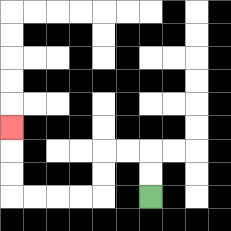{'start': '[6, 8]', 'end': '[0, 5]', 'path_directions': 'U,U,L,L,D,D,L,L,L,L,U,U,U', 'path_coordinates': '[[6, 8], [6, 7], [6, 6], [5, 6], [4, 6], [4, 7], [4, 8], [3, 8], [2, 8], [1, 8], [0, 8], [0, 7], [0, 6], [0, 5]]'}